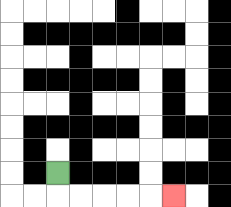{'start': '[2, 7]', 'end': '[7, 8]', 'path_directions': 'D,R,R,R,R,R', 'path_coordinates': '[[2, 7], [2, 8], [3, 8], [4, 8], [5, 8], [6, 8], [7, 8]]'}